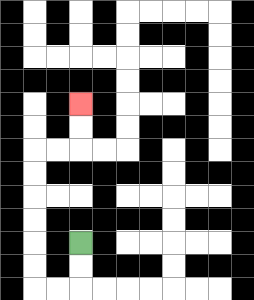{'start': '[3, 10]', 'end': '[3, 4]', 'path_directions': 'D,D,L,L,U,U,U,U,U,U,R,R,U,U', 'path_coordinates': '[[3, 10], [3, 11], [3, 12], [2, 12], [1, 12], [1, 11], [1, 10], [1, 9], [1, 8], [1, 7], [1, 6], [2, 6], [3, 6], [3, 5], [3, 4]]'}